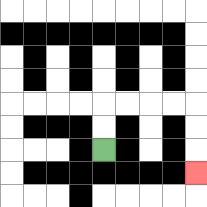{'start': '[4, 6]', 'end': '[8, 7]', 'path_directions': 'U,U,R,R,R,R,D,D,D', 'path_coordinates': '[[4, 6], [4, 5], [4, 4], [5, 4], [6, 4], [7, 4], [8, 4], [8, 5], [8, 6], [8, 7]]'}